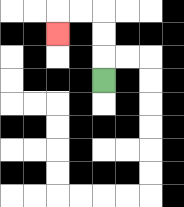{'start': '[4, 3]', 'end': '[2, 1]', 'path_directions': 'U,U,U,L,L,D', 'path_coordinates': '[[4, 3], [4, 2], [4, 1], [4, 0], [3, 0], [2, 0], [2, 1]]'}